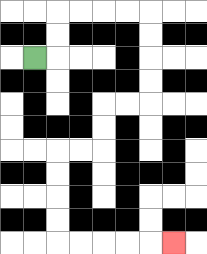{'start': '[1, 2]', 'end': '[7, 10]', 'path_directions': 'R,U,U,R,R,R,R,D,D,D,D,L,L,D,D,L,L,D,D,D,D,R,R,R,R,R', 'path_coordinates': '[[1, 2], [2, 2], [2, 1], [2, 0], [3, 0], [4, 0], [5, 0], [6, 0], [6, 1], [6, 2], [6, 3], [6, 4], [5, 4], [4, 4], [4, 5], [4, 6], [3, 6], [2, 6], [2, 7], [2, 8], [2, 9], [2, 10], [3, 10], [4, 10], [5, 10], [6, 10], [7, 10]]'}